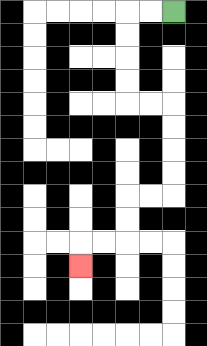{'start': '[7, 0]', 'end': '[3, 11]', 'path_directions': 'L,L,D,D,D,D,R,R,D,D,D,D,L,L,D,D,L,L,D', 'path_coordinates': '[[7, 0], [6, 0], [5, 0], [5, 1], [5, 2], [5, 3], [5, 4], [6, 4], [7, 4], [7, 5], [7, 6], [7, 7], [7, 8], [6, 8], [5, 8], [5, 9], [5, 10], [4, 10], [3, 10], [3, 11]]'}